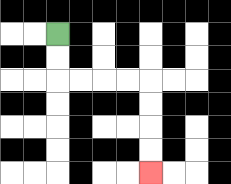{'start': '[2, 1]', 'end': '[6, 7]', 'path_directions': 'D,D,R,R,R,R,D,D,D,D', 'path_coordinates': '[[2, 1], [2, 2], [2, 3], [3, 3], [4, 3], [5, 3], [6, 3], [6, 4], [6, 5], [6, 6], [6, 7]]'}